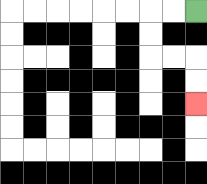{'start': '[8, 0]', 'end': '[8, 4]', 'path_directions': 'L,L,D,D,R,R,D,D', 'path_coordinates': '[[8, 0], [7, 0], [6, 0], [6, 1], [6, 2], [7, 2], [8, 2], [8, 3], [8, 4]]'}